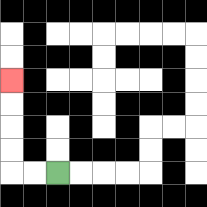{'start': '[2, 7]', 'end': '[0, 3]', 'path_directions': 'L,L,U,U,U,U', 'path_coordinates': '[[2, 7], [1, 7], [0, 7], [0, 6], [0, 5], [0, 4], [0, 3]]'}